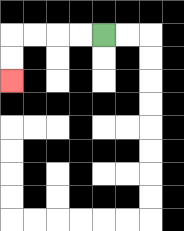{'start': '[4, 1]', 'end': '[0, 3]', 'path_directions': 'L,L,L,L,D,D', 'path_coordinates': '[[4, 1], [3, 1], [2, 1], [1, 1], [0, 1], [0, 2], [0, 3]]'}